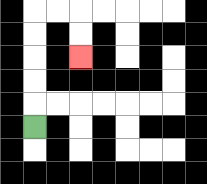{'start': '[1, 5]', 'end': '[3, 2]', 'path_directions': 'U,U,U,U,U,R,R,D,D', 'path_coordinates': '[[1, 5], [1, 4], [1, 3], [1, 2], [1, 1], [1, 0], [2, 0], [3, 0], [3, 1], [3, 2]]'}